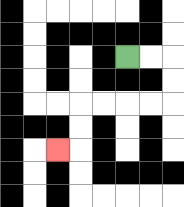{'start': '[5, 2]', 'end': '[2, 6]', 'path_directions': 'R,R,D,D,L,L,L,L,D,D,L', 'path_coordinates': '[[5, 2], [6, 2], [7, 2], [7, 3], [7, 4], [6, 4], [5, 4], [4, 4], [3, 4], [3, 5], [3, 6], [2, 6]]'}